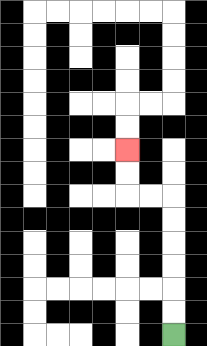{'start': '[7, 14]', 'end': '[5, 6]', 'path_directions': 'U,U,U,U,U,U,L,L,U,U', 'path_coordinates': '[[7, 14], [7, 13], [7, 12], [7, 11], [7, 10], [7, 9], [7, 8], [6, 8], [5, 8], [5, 7], [5, 6]]'}